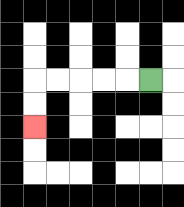{'start': '[6, 3]', 'end': '[1, 5]', 'path_directions': 'L,L,L,L,L,D,D', 'path_coordinates': '[[6, 3], [5, 3], [4, 3], [3, 3], [2, 3], [1, 3], [1, 4], [1, 5]]'}